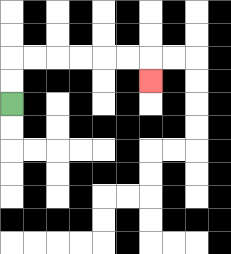{'start': '[0, 4]', 'end': '[6, 3]', 'path_directions': 'U,U,R,R,R,R,R,R,D', 'path_coordinates': '[[0, 4], [0, 3], [0, 2], [1, 2], [2, 2], [3, 2], [4, 2], [5, 2], [6, 2], [6, 3]]'}